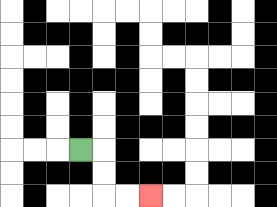{'start': '[3, 6]', 'end': '[6, 8]', 'path_directions': 'R,D,D,R,R', 'path_coordinates': '[[3, 6], [4, 6], [4, 7], [4, 8], [5, 8], [6, 8]]'}